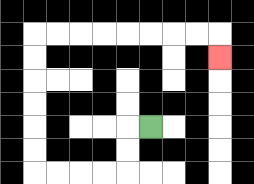{'start': '[6, 5]', 'end': '[9, 2]', 'path_directions': 'L,D,D,L,L,L,L,U,U,U,U,U,U,R,R,R,R,R,R,R,R,D', 'path_coordinates': '[[6, 5], [5, 5], [5, 6], [5, 7], [4, 7], [3, 7], [2, 7], [1, 7], [1, 6], [1, 5], [1, 4], [1, 3], [1, 2], [1, 1], [2, 1], [3, 1], [4, 1], [5, 1], [6, 1], [7, 1], [8, 1], [9, 1], [9, 2]]'}